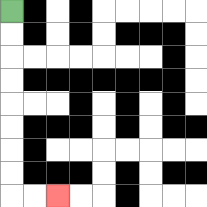{'start': '[0, 0]', 'end': '[2, 8]', 'path_directions': 'D,D,D,D,D,D,D,D,R,R', 'path_coordinates': '[[0, 0], [0, 1], [0, 2], [0, 3], [0, 4], [0, 5], [0, 6], [0, 7], [0, 8], [1, 8], [2, 8]]'}